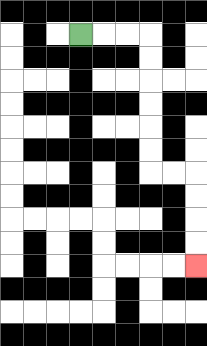{'start': '[3, 1]', 'end': '[8, 11]', 'path_directions': 'R,R,R,D,D,D,D,D,D,R,R,D,D,D,D', 'path_coordinates': '[[3, 1], [4, 1], [5, 1], [6, 1], [6, 2], [6, 3], [6, 4], [6, 5], [6, 6], [6, 7], [7, 7], [8, 7], [8, 8], [8, 9], [8, 10], [8, 11]]'}